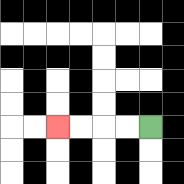{'start': '[6, 5]', 'end': '[2, 5]', 'path_directions': 'L,L,L,L', 'path_coordinates': '[[6, 5], [5, 5], [4, 5], [3, 5], [2, 5]]'}